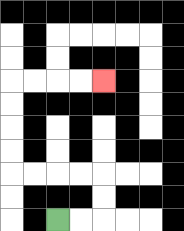{'start': '[2, 9]', 'end': '[4, 3]', 'path_directions': 'R,R,U,U,L,L,L,L,U,U,U,U,R,R,R,R', 'path_coordinates': '[[2, 9], [3, 9], [4, 9], [4, 8], [4, 7], [3, 7], [2, 7], [1, 7], [0, 7], [0, 6], [0, 5], [0, 4], [0, 3], [1, 3], [2, 3], [3, 3], [4, 3]]'}